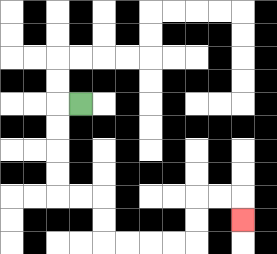{'start': '[3, 4]', 'end': '[10, 9]', 'path_directions': 'L,D,D,D,D,R,R,D,D,R,R,R,R,U,U,R,R,D', 'path_coordinates': '[[3, 4], [2, 4], [2, 5], [2, 6], [2, 7], [2, 8], [3, 8], [4, 8], [4, 9], [4, 10], [5, 10], [6, 10], [7, 10], [8, 10], [8, 9], [8, 8], [9, 8], [10, 8], [10, 9]]'}